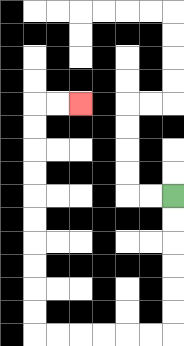{'start': '[7, 8]', 'end': '[3, 4]', 'path_directions': 'D,D,D,D,D,D,L,L,L,L,L,L,U,U,U,U,U,U,U,U,U,U,R,R', 'path_coordinates': '[[7, 8], [7, 9], [7, 10], [7, 11], [7, 12], [7, 13], [7, 14], [6, 14], [5, 14], [4, 14], [3, 14], [2, 14], [1, 14], [1, 13], [1, 12], [1, 11], [1, 10], [1, 9], [1, 8], [1, 7], [1, 6], [1, 5], [1, 4], [2, 4], [3, 4]]'}